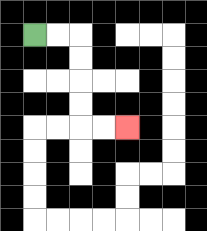{'start': '[1, 1]', 'end': '[5, 5]', 'path_directions': 'R,R,D,D,D,D,R,R', 'path_coordinates': '[[1, 1], [2, 1], [3, 1], [3, 2], [3, 3], [3, 4], [3, 5], [4, 5], [5, 5]]'}